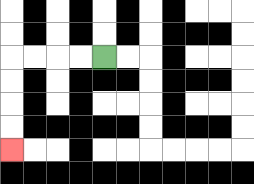{'start': '[4, 2]', 'end': '[0, 6]', 'path_directions': 'L,L,L,L,D,D,D,D', 'path_coordinates': '[[4, 2], [3, 2], [2, 2], [1, 2], [0, 2], [0, 3], [0, 4], [0, 5], [0, 6]]'}